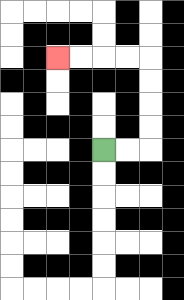{'start': '[4, 6]', 'end': '[2, 2]', 'path_directions': 'R,R,U,U,U,U,L,L,L,L', 'path_coordinates': '[[4, 6], [5, 6], [6, 6], [6, 5], [6, 4], [6, 3], [6, 2], [5, 2], [4, 2], [3, 2], [2, 2]]'}